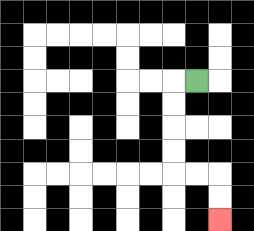{'start': '[8, 3]', 'end': '[9, 9]', 'path_directions': 'L,D,D,D,D,R,R,D,D', 'path_coordinates': '[[8, 3], [7, 3], [7, 4], [7, 5], [7, 6], [7, 7], [8, 7], [9, 7], [9, 8], [9, 9]]'}